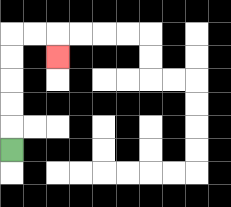{'start': '[0, 6]', 'end': '[2, 2]', 'path_directions': 'U,U,U,U,U,R,R,D', 'path_coordinates': '[[0, 6], [0, 5], [0, 4], [0, 3], [0, 2], [0, 1], [1, 1], [2, 1], [2, 2]]'}